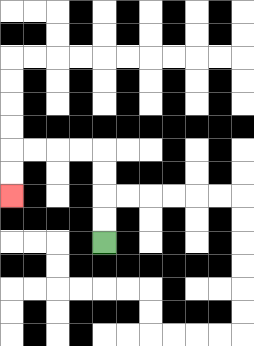{'start': '[4, 10]', 'end': '[0, 8]', 'path_directions': 'U,U,U,U,L,L,L,L,D,D', 'path_coordinates': '[[4, 10], [4, 9], [4, 8], [4, 7], [4, 6], [3, 6], [2, 6], [1, 6], [0, 6], [0, 7], [0, 8]]'}